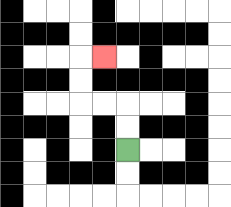{'start': '[5, 6]', 'end': '[4, 2]', 'path_directions': 'U,U,L,L,U,U,R', 'path_coordinates': '[[5, 6], [5, 5], [5, 4], [4, 4], [3, 4], [3, 3], [3, 2], [4, 2]]'}